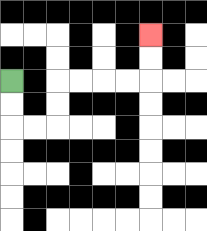{'start': '[0, 3]', 'end': '[6, 1]', 'path_directions': 'D,D,R,R,U,U,R,R,R,R,U,U', 'path_coordinates': '[[0, 3], [0, 4], [0, 5], [1, 5], [2, 5], [2, 4], [2, 3], [3, 3], [4, 3], [5, 3], [6, 3], [6, 2], [6, 1]]'}